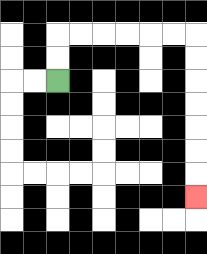{'start': '[2, 3]', 'end': '[8, 8]', 'path_directions': 'U,U,R,R,R,R,R,R,D,D,D,D,D,D,D', 'path_coordinates': '[[2, 3], [2, 2], [2, 1], [3, 1], [4, 1], [5, 1], [6, 1], [7, 1], [8, 1], [8, 2], [8, 3], [8, 4], [8, 5], [8, 6], [8, 7], [8, 8]]'}